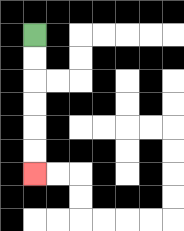{'start': '[1, 1]', 'end': '[1, 7]', 'path_directions': 'D,D,D,D,D,D', 'path_coordinates': '[[1, 1], [1, 2], [1, 3], [1, 4], [1, 5], [1, 6], [1, 7]]'}